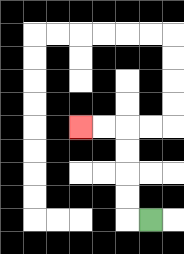{'start': '[6, 9]', 'end': '[3, 5]', 'path_directions': 'L,U,U,U,U,L,L', 'path_coordinates': '[[6, 9], [5, 9], [5, 8], [5, 7], [5, 6], [5, 5], [4, 5], [3, 5]]'}